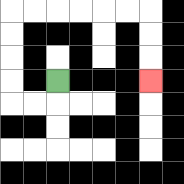{'start': '[2, 3]', 'end': '[6, 3]', 'path_directions': 'D,L,L,U,U,U,U,R,R,R,R,R,R,D,D,D', 'path_coordinates': '[[2, 3], [2, 4], [1, 4], [0, 4], [0, 3], [0, 2], [0, 1], [0, 0], [1, 0], [2, 0], [3, 0], [4, 0], [5, 0], [6, 0], [6, 1], [6, 2], [6, 3]]'}